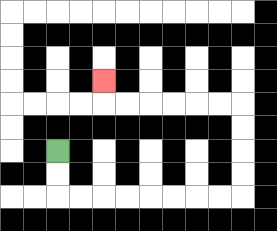{'start': '[2, 6]', 'end': '[4, 3]', 'path_directions': 'D,D,R,R,R,R,R,R,R,R,U,U,U,U,L,L,L,L,L,L,U', 'path_coordinates': '[[2, 6], [2, 7], [2, 8], [3, 8], [4, 8], [5, 8], [6, 8], [7, 8], [8, 8], [9, 8], [10, 8], [10, 7], [10, 6], [10, 5], [10, 4], [9, 4], [8, 4], [7, 4], [6, 4], [5, 4], [4, 4], [4, 3]]'}